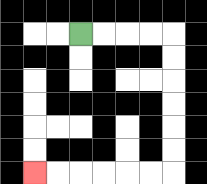{'start': '[3, 1]', 'end': '[1, 7]', 'path_directions': 'R,R,R,R,D,D,D,D,D,D,L,L,L,L,L,L', 'path_coordinates': '[[3, 1], [4, 1], [5, 1], [6, 1], [7, 1], [7, 2], [7, 3], [7, 4], [7, 5], [7, 6], [7, 7], [6, 7], [5, 7], [4, 7], [3, 7], [2, 7], [1, 7]]'}